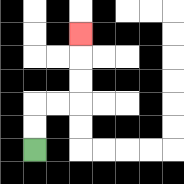{'start': '[1, 6]', 'end': '[3, 1]', 'path_directions': 'U,U,R,R,U,U,U', 'path_coordinates': '[[1, 6], [1, 5], [1, 4], [2, 4], [3, 4], [3, 3], [3, 2], [3, 1]]'}